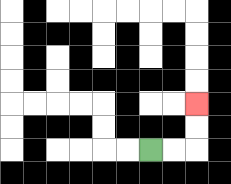{'start': '[6, 6]', 'end': '[8, 4]', 'path_directions': 'R,R,U,U', 'path_coordinates': '[[6, 6], [7, 6], [8, 6], [8, 5], [8, 4]]'}